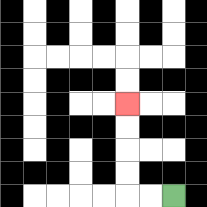{'start': '[7, 8]', 'end': '[5, 4]', 'path_directions': 'L,L,U,U,U,U', 'path_coordinates': '[[7, 8], [6, 8], [5, 8], [5, 7], [5, 6], [5, 5], [5, 4]]'}